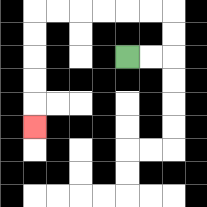{'start': '[5, 2]', 'end': '[1, 5]', 'path_directions': 'R,R,U,U,L,L,L,L,L,L,D,D,D,D,D', 'path_coordinates': '[[5, 2], [6, 2], [7, 2], [7, 1], [7, 0], [6, 0], [5, 0], [4, 0], [3, 0], [2, 0], [1, 0], [1, 1], [1, 2], [1, 3], [1, 4], [1, 5]]'}